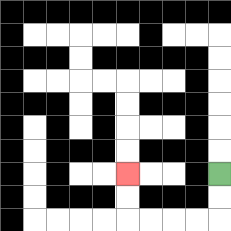{'start': '[9, 7]', 'end': '[5, 7]', 'path_directions': 'D,D,L,L,L,L,U,U', 'path_coordinates': '[[9, 7], [9, 8], [9, 9], [8, 9], [7, 9], [6, 9], [5, 9], [5, 8], [5, 7]]'}